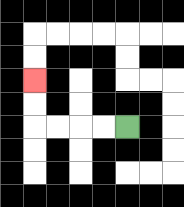{'start': '[5, 5]', 'end': '[1, 3]', 'path_directions': 'L,L,L,L,U,U', 'path_coordinates': '[[5, 5], [4, 5], [3, 5], [2, 5], [1, 5], [1, 4], [1, 3]]'}